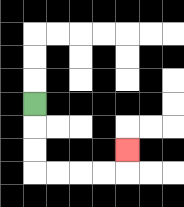{'start': '[1, 4]', 'end': '[5, 6]', 'path_directions': 'D,D,D,R,R,R,R,U', 'path_coordinates': '[[1, 4], [1, 5], [1, 6], [1, 7], [2, 7], [3, 7], [4, 7], [5, 7], [5, 6]]'}